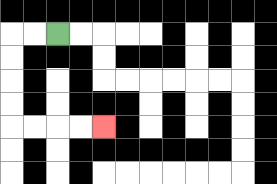{'start': '[2, 1]', 'end': '[4, 5]', 'path_directions': 'L,L,D,D,D,D,R,R,R,R', 'path_coordinates': '[[2, 1], [1, 1], [0, 1], [0, 2], [0, 3], [0, 4], [0, 5], [1, 5], [2, 5], [3, 5], [4, 5]]'}